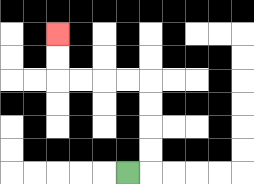{'start': '[5, 7]', 'end': '[2, 1]', 'path_directions': 'R,U,U,U,U,L,L,L,L,U,U', 'path_coordinates': '[[5, 7], [6, 7], [6, 6], [6, 5], [6, 4], [6, 3], [5, 3], [4, 3], [3, 3], [2, 3], [2, 2], [2, 1]]'}